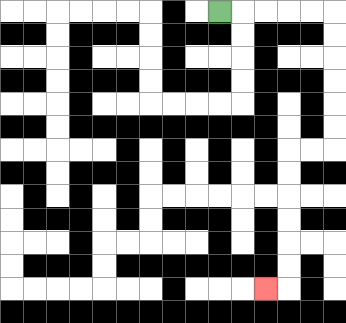{'start': '[9, 0]', 'end': '[11, 12]', 'path_directions': 'R,R,R,R,R,D,D,D,D,D,D,L,L,D,D,D,D,D,D,L', 'path_coordinates': '[[9, 0], [10, 0], [11, 0], [12, 0], [13, 0], [14, 0], [14, 1], [14, 2], [14, 3], [14, 4], [14, 5], [14, 6], [13, 6], [12, 6], [12, 7], [12, 8], [12, 9], [12, 10], [12, 11], [12, 12], [11, 12]]'}